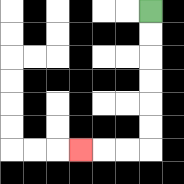{'start': '[6, 0]', 'end': '[3, 6]', 'path_directions': 'D,D,D,D,D,D,L,L,L', 'path_coordinates': '[[6, 0], [6, 1], [6, 2], [6, 3], [6, 4], [6, 5], [6, 6], [5, 6], [4, 6], [3, 6]]'}